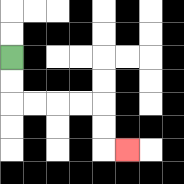{'start': '[0, 2]', 'end': '[5, 6]', 'path_directions': 'D,D,R,R,R,R,D,D,R', 'path_coordinates': '[[0, 2], [0, 3], [0, 4], [1, 4], [2, 4], [3, 4], [4, 4], [4, 5], [4, 6], [5, 6]]'}